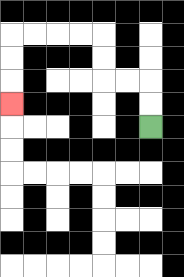{'start': '[6, 5]', 'end': '[0, 4]', 'path_directions': 'U,U,L,L,U,U,L,L,L,L,D,D,D', 'path_coordinates': '[[6, 5], [6, 4], [6, 3], [5, 3], [4, 3], [4, 2], [4, 1], [3, 1], [2, 1], [1, 1], [0, 1], [0, 2], [0, 3], [0, 4]]'}